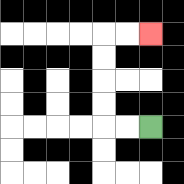{'start': '[6, 5]', 'end': '[6, 1]', 'path_directions': 'L,L,U,U,U,U,R,R', 'path_coordinates': '[[6, 5], [5, 5], [4, 5], [4, 4], [4, 3], [4, 2], [4, 1], [5, 1], [6, 1]]'}